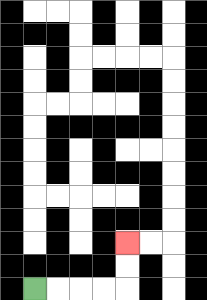{'start': '[1, 12]', 'end': '[5, 10]', 'path_directions': 'R,R,R,R,U,U', 'path_coordinates': '[[1, 12], [2, 12], [3, 12], [4, 12], [5, 12], [5, 11], [5, 10]]'}